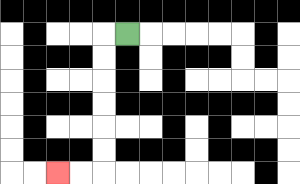{'start': '[5, 1]', 'end': '[2, 7]', 'path_directions': 'L,D,D,D,D,D,D,L,L', 'path_coordinates': '[[5, 1], [4, 1], [4, 2], [4, 3], [4, 4], [4, 5], [4, 6], [4, 7], [3, 7], [2, 7]]'}